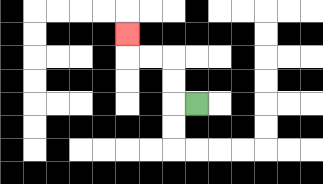{'start': '[8, 4]', 'end': '[5, 1]', 'path_directions': 'L,U,U,L,L,U', 'path_coordinates': '[[8, 4], [7, 4], [7, 3], [7, 2], [6, 2], [5, 2], [5, 1]]'}